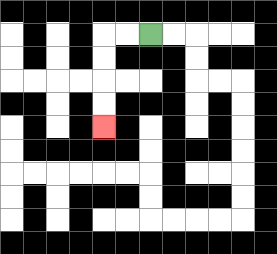{'start': '[6, 1]', 'end': '[4, 5]', 'path_directions': 'L,L,D,D,D,D', 'path_coordinates': '[[6, 1], [5, 1], [4, 1], [4, 2], [4, 3], [4, 4], [4, 5]]'}